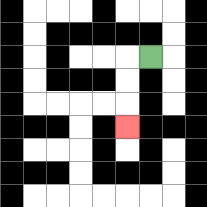{'start': '[6, 2]', 'end': '[5, 5]', 'path_directions': 'L,D,D,D', 'path_coordinates': '[[6, 2], [5, 2], [5, 3], [5, 4], [5, 5]]'}